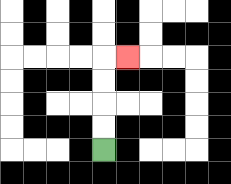{'start': '[4, 6]', 'end': '[5, 2]', 'path_directions': 'U,U,U,U,R', 'path_coordinates': '[[4, 6], [4, 5], [4, 4], [4, 3], [4, 2], [5, 2]]'}